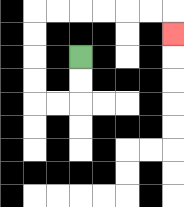{'start': '[3, 2]', 'end': '[7, 1]', 'path_directions': 'D,D,L,L,U,U,U,U,R,R,R,R,R,R,D', 'path_coordinates': '[[3, 2], [3, 3], [3, 4], [2, 4], [1, 4], [1, 3], [1, 2], [1, 1], [1, 0], [2, 0], [3, 0], [4, 0], [5, 0], [6, 0], [7, 0], [7, 1]]'}